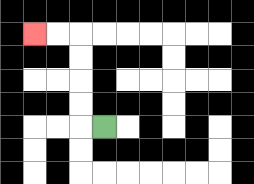{'start': '[4, 5]', 'end': '[1, 1]', 'path_directions': 'L,U,U,U,U,L,L', 'path_coordinates': '[[4, 5], [3, 5], [3, 4], [3, 3], [3, 2], [3, 1], [2, 1], [1, 1]]'}